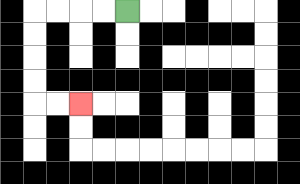{'start': '[5, 0]', 'end': '[3, 4]', 'path_directions': 'L,L,L,L,D,D,D,D,R,R', 'path_coordinates': '[[5, 0], [4, 0], [3, 0], [2, 0], [1, 0], [1, 1], [1, 2], [1, 3], [1, 4], [2, 4], [3, 4]]'}